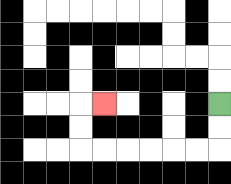{'start': '[9, 4]', 'end': '[4, 4]', 'path_directions': 'D,D,L,L,L,L,L,L,U,U,R', 'path_coordinates': '[[9, 4], [9, 5], [9, 6], [8, 6], [7, 6], [6, 6], [5, 6], [4, 6], [3, 6], [3, 5], [3, 4], [4, 4]]'}